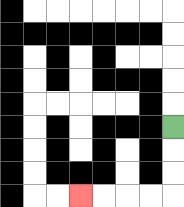{'start': '[7, 5]', 'end': '[3, 8]', 'path_directions': 'D,D,D,L,L,L,L', 'path_coordinates': '[[7, 5], [7, 6], [7, 7], [7, 8], [6, 8], [5, 8], [4, 8], [3, 8]]'}